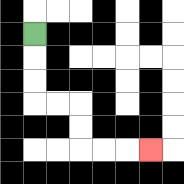{'start': '[1, 1]', 'end': '[6, 6]', 'path_directions': 'D,D,D,R,R,D,D,R,R,R', 'path_coordinates': '[[1, 1], [1, 2], [1, 3], [1, 4], [2, 4], [3, 4], [3, 5], [3, 6], [4, 6], [5, 6], [6, 6]]'}